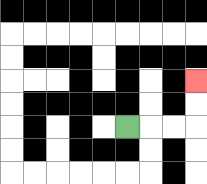{'start': '[5, 5]', 'end': '[8, 3]', 'path_directions': 'R,R,R,U,U', 'path_coordinates': '[[5, 5], [6, 5], [7, 5], [8, 5], [8, 4], [8, 3]]'}